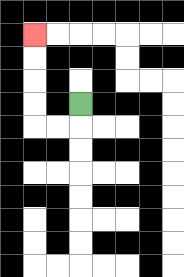{'start': '[3, 4]', 'end': '[1, 1]', 'path_directions': 'D,L,L,U,U,U,U', 'path_coordinates': '[[3, 4], [3, 5], [2, 5], [1, 5], [1, 4], [1, 3], [1, 2], [1, 1]]'}